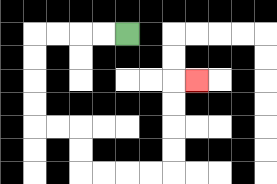{'start': '[5, 1]', 'end': '[8, 3]', 'path_directions': 'L,L,L,L,D,D,D,D,R,R,D,D,R,R,R,R,U,U,U,U,R', 'path_coordinates': '[[5, 1], [4, 1], [3, 1], [2, 1], [1, 1], [1, 2], [1, 3], [1, 4], [1, 5], [2, 5], [3, 5], [3, 6], [3, 7], [4, 7], [5, 7], [6, 7], [7, 7], [7, 6], [7, 5], [7, 4], [7, 3], [8, 3]]'}